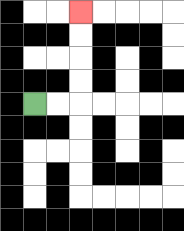{'start': '[1, 4]', 'end': '[3, 0]', 'path_directions': 'R,R,U,U,U,U', 'path_coordinates': '[[1, 4], [2, 4], [3, 4], [3, 3], [3, 2], [3, 1], [3, 0]]'}